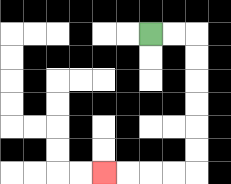{'start': '[6, 1]', 'end': '[4, 7]', 'path_directions': 'R,R,D,D,D,D,D,D,L,L,L,L', 'path_coordinates': '[[6, 1], [7, 1], [8, 1], [8, 2], [8, 3], [8, 4], [8, 5], [8, 6], [8, 7], [7, 7], [6, 7], [5, 7], [4, 7]]'}